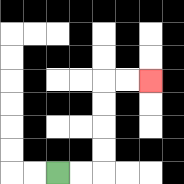{'start': '[2, 7]', 'end': '[6, 3]', 'path_directions': 'R,R,U,U,U,U,R,R', 'path_coordinates': '[[2, 7], [3, 7], [4, 7], [4, 6], [4, 5], [4, 4], [4, 3], [5, 3], [6, 3]]'}